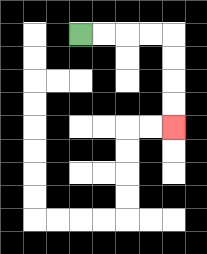{'start': '[3, 1]', 'end': '[7, 5]', 'path_directions': 'R,R,R,R,D,D,D,D', 'path_coordinates': '[[3, 1], [4, 1], [5, 1], [6, 1], [7, 1], [7, 2], [7, 3], [7, 4], [7, 5]]'}